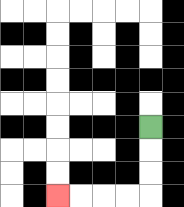{'start': '[6, 5]', 'end': '[2, 8]', 'path_directions': 'D,D,D,L,L,L,L', 'path_coordinates': '[[6, 5], [6, 6], [6, 7], [6, 8], [5, 8], [4, 8], [3, 8], [2, 8]]'}